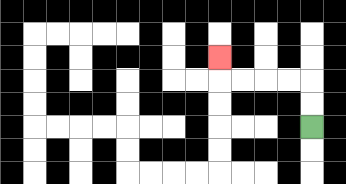{'start': '[13, 5]', 'end': '[9, 2]', 'path_directions': 'U,U,L,L,L,L,U', 'path_coordinates': '[[13, 5], [13, 4], [13, 3], [12, 3], [11, 3], [10, 3], [9, 3], [9, 2]]'}